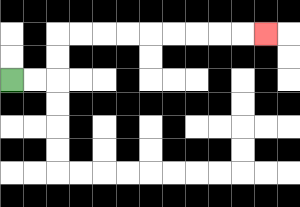{'start': '[0, 3]', 'end': '[11, 1]', 'path_directions': 'R,R,U,U,R,R,R,R,R,R,R,R,R', 'path_coordinates': '[[0, 3], [1, 3], [2, 3], [2, 2], [2, 1], [3, 1], [4, 1], [5, 1], [6, 1], [7, 1], [8, 1], [9, 1], [10, 1], [11, 1]]'}